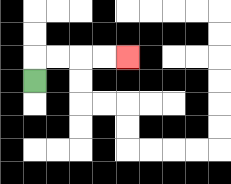{'start': '[1, 3]', 'end': '[5, 2]', 'path_directions': 'U,R,R,R,R', 'path_coordinates': '[[1, 3], [1, 2], [2, 2], [3, 2], [4, 2], [5, 2]]'}